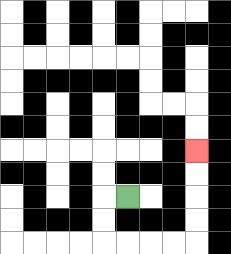{'start': '[5, 8]', 'end': '[8, 6]', 'path_directions': 'L,D,D,R,R,R,R,U,U,U,U', 'path_coordinates': '[[5, 8], [4, 8], [4, 9], [4, 10], [5, 10], [6, 10], [7, 10], [8, 10], [8, 9], [8, 8], [8, 7], [8, 6]]'}